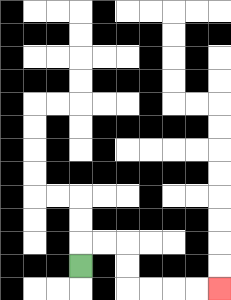{'start': '[3, 11]', 'end': '[9, 12]', 'path_directions': 'U,R,R,D,D,R,R,R,R', 'path_coordinates': '[[3, 11], [3, 10], [4, 10], [5, 10], [5, 11], [5, 12], [6, 12], [7, 12], [8, 12], [9, 12]]'}